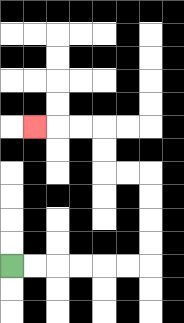{'start': '[0, 11]', 'end': '[1, 5]', 'path_directions': 'R,R,R,R,R,R,U,U,U,U,L,L,U,U,L,L,L', 'path_coordinates': '[[0, 11], [1, 11], [2, 11], [3, 11], [4, 11], [5, 11], [6, 11], [6, 10], [6, 9], [6, 8], [6, 7], [5, 7], [4, 7], [4, 6], [4, 5], [3, 5], [2, 5], [1, 5]]'}